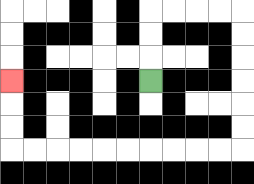{'start': '[6, 3]', 'end': '[0, 3]', 'path_directions': 'U,U,U,R,R,R,R,D,D,D,D,D,D,L,L,L,L,L,L,L,L,L,L,U,U,U', 'path_coordinates': '[[6, 3], [6, 2], [6, 1], [6, 0], [7, 0], [8, 0], [9, 0], [10, 0], [10, 1], [10, 2], [10, 3], [10, 4], [10, 5], [10, 6], [9, 6], [8, 6], [7, 6], [6, 6], [5, 6], [4, 6], [3, 6], [2, 6], [1, 6], [0, 6], [0, 5], [0, 4], [0, 3]]'}